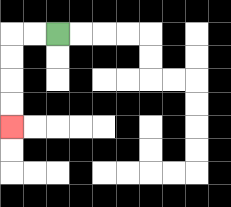{'start': '[2, 1]', 'end': '[0, 5]', 'path_directions': 'L,L,D,D,D,D', 'path_coordinates': '[[2, 1], [1, 1], [0, 1], [0, 2], [0, 3], [0, 4], [0, 5]]'}